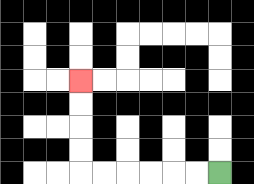{'start': '[9, 7]', 'end': '[3, 3]', 'path_directions': 'L,L,L,L,L,L,U,U,U,U', 'path_coordinates': '[[9, 7], [8, 7], [7, 7], [6, 7], [5, 7], [4, 7], [3, 7], [3, 6], [3, 5], [3, 4], [3, 3]]'}